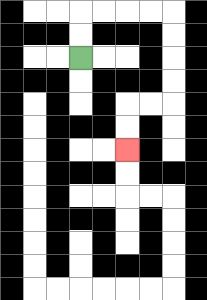{'start': '[3, 2]', 'end': '[5, 6]', 'path_directions': 'U,U,R,R,R,R,D,D,D,D,L,L,D,D', 'path_coordinates': '[[3, 2], [3, 1], [3, 0], [4, 0], [5, 0], [6, 0], [7, 0], [7, 1], [7, 2], [7, 3], [7, 4], [6, 4], [5, 4], [5, 5], [5, 6]]'}